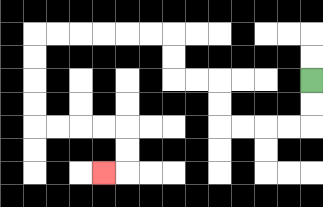{'start': '[13, 3]', 'end': '[4, 7]', 'path_directions': 'D,D,L,L,L,L,U,U,L,L,U,U,L,L,L,L,L,L,D,D,D,D,R,R,R,R,D,D,L', 'path_coordinates': '[[13, 3], [13, 4], [13, 5], [12, 5], [11, 5], [10, 5], [9, 5], [9, 4], [9, 3], [8, 3], [7, 3], [7, 2], [7, 1], [6, 1], [5, 1], [4, 1], [3, 1], [2, 1], [1, 1], [1, 2], [1, 3], [1, 4], [1, 5], [2, 5], [3, 5], [4, 5], [5, 5], [5, 6], [5, 7], [4, 7]]'}